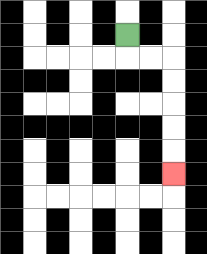{'start': '[5, 1]', 'end': '[7, 7]', 'path_directions': 'D,R,R,D,D,D,D,D', 'path_coordinates': '[[5, 1], [5, 2], [6, 2], [7, 2], [7, 3], [7, 4], [7, 5], [7, 6], [7, 7]]'}